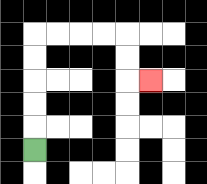{'start': '[1, 6]', 'end': '[6, 3]', 'path_directions': 'U,U,U,U,U,R,R,R,R,D,D,R', 'path_coordinates': '[[1, 6], [1, 5], [1, 4], [1, 3], [1, 2], [1, 1], [2, 1], [3, 1], [4, 1], [5, 1], [5, 2], [5, 3], [6, 3]]'}